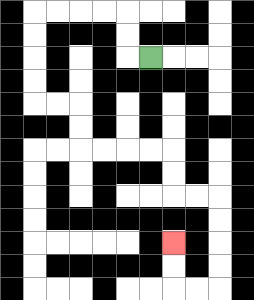{'start': '[6, 2]', 'end': '[7, 10]', 'path_directions': 'L,U,U,L,L,L,L,D,D,D,D,R,R,D,D,R,R,R,R,D,D,R,R,D,D,D,D,L,L,U,U', 'path_coordinates': '[[6, 2], [5, 2], [5, 1], [5, 0], [4, 0], [3, 0], [2, 0], [1, 0], [1, 1], [1, 2], [1, 3], [1, 4], [2, 4], [3, 4], [3, 5], [3, 6], [4, 6], [5, 6], [6, 6], [7, 6], [7, 7], [7, 8], [8, 8], [9, 8], [9, 9], [9, 10], [9, 11], [9, 12], [8, 12], [7, 12], [7, 11], [7, 10]]'}